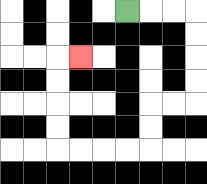{'start': '[5, 0]', 'end': '[3, 2]', 'path_directions': 'R,R,R,D,D,D,D,L,L,D,D,L,L,L,L,U,U,U,U,R', 'path_coordinates': '[[5, 0], [6, 0], [7, 0], [8, 0], [8, 1], [8, 2], [8, 3], [8, 4], [7, 4], [6, 4], [6, 5], [6, 6], [5, 6], [4, 6], [3, 6], [2, 6], [2, 5], [2, 4], [2, 3], [2, 2], [3, 2]]'}